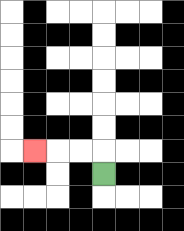{'start': '[4, 7]', 'end': '[1, 6]', 'path_directions': 'U,L,L,L', 'path_coordinates': '[[4, 7], [4, 6], [3, 6], [2, 6], [1, 6]]'}